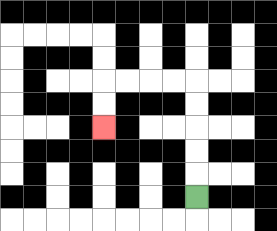{'start': '[8, 8]', 'end': '[4, 5]', 'path_directions': 'U,U,U,U,U,L,L,L,L,D,D', 'path_coordinates': '[[8, 8], [8, 7], [8, 6], [8, 5], [8, 4], [8, 3], [7, 3], [6, 3], [5, 3], [4, 3], [4, 4], [4, 5]]'}